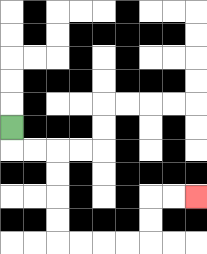{'start': '[0, 5]', 'end': '[8, 8]', 'path_directions': 'D,R,R,D,D,D,D,R,R,R,R,U,U,R,R', 'path_coordinates': '[[0, 5], [0, 6], [1, 6], [2, 6], [2, 7], [2, 8], [2, 9], [2, 10], [3, 10], [4, 10], [5, 10], [6, 10], [6, 9], [6, 8], [7, 8], [8, 8]]'}